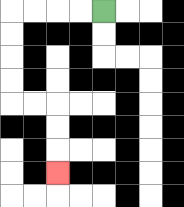{'start': '[4, 0]', 'end': '[2, 7]', 'path_directions': 'L,L,L,L,D,D,D,D,R,R,D,D,D', 'path_coordinates': '[[4, 0], [3, 0], [2, 0], [1, 0], [0, 0], [0, 1], [0, 2], [0, 3], [0, 4], [1, 4], [2, 4], [2, 5], [2, 6], [2, 7]]'}